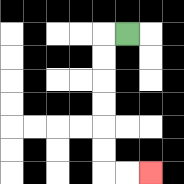{'start': '[5, 1]', 'end': '[6, 7]', 'path_directions': 'L,D,D,D,D,D,D,R,R', 'path_coordinates': '[[5, 1], [4, 1], [4, 2], [4, 3], [4, 4], [4, 5], [4, 6], [4, 7], [5, 7], [6, 7]]'}